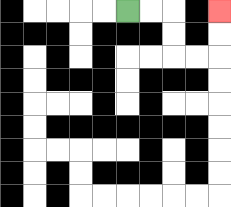{'start': '[5, 0]', 'end': '[9, 0]', 'path_directions': 'R,R,D,D,R,R,U,U', 'path_coordinates': '[[5, 0], [6, 0], [7, 0], [7, 1], [7, 2], [8, 2], [9, 2], [9, 1], [9, 0]]'}